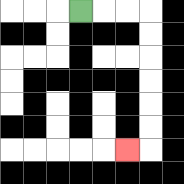{'start': '[3, 0]', 'end': '[5, 6]', 'path_directions': 'R,R,R,D,D,D,D,D,D,L', 'path_coordinates': '[[3, 0], [4, 0], [5, 0], [6, 0], [6, 1], [6, 2], [6, 3], [6, 4], [6, 5], [6, 6], [5, 6]]'}